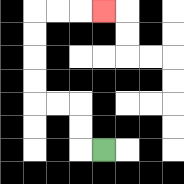{'start': '[4, 6]', 'end': '[4, 0]', 'path_directions': 'L,U,U,L,L,U,U,U,U,R,R,R', 'path_coordinates': '[[4, 6], [3, 6], [3, 5], [3, 4], [2, 4], [1, 4], [1, 3], [1, 2], [1, 1], [1, 0], [2, 0], [3, 0], [4, 0]]'}